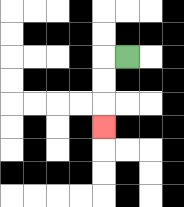{'start': '[5, 2]', 'end': '[4, 5]', 'path_directions': 'L,D,D,D', 'path_coordinates': '[[5, 2], [4, 2], [4, 3], [4, 4], [4, 5]]'}